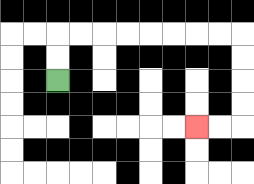{'start': '[2, 3]', 'end': '[8, 5]', 'path_directions': 'U,U,R,R,R,R,R,R,R,R,D,D,D,D,L,L', 'path_coordinates': '[[2, 3], [2, 2], [2, 1], [3, 1], [4, 1], [5, 1], [6, 1], [7, 1], [8, 1], [9, 1], [10, 1], [10, 2], [10, 3], [10, 4], [10, 5], [9, 5], [8, 5]]'}